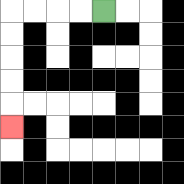{'start': '[4, 0]', 'end': '[0, 5]', 'path_directions': 'L,L,L,L,D,D,D,D,D', 'path_coordinates': '[[4, 0], [3, 0], [2, 0], [1, 0], [0, 0], [0, 1], [0, 2], [0, 3], [0, 4], [0, 5]]'}